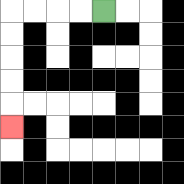{'start': '[4, 0]', 'end': '[0, 5]', 'path_directions': 'L,L,L,L,D,D,D,D,D', 'path_coordinates': '[[4, 0], [3, 0], [2, 0], [1, 0], [0, 0], [0, 1], [0, 2], [0, 3], [0, 4], [0, 5]]'}